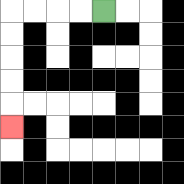{'start': '[4, 0]', 'end': '[0, 5]', 'path_directions': 'L,L,L,L,D,D,D,D,D', 'path_coordinates': '[[4, 0], [3, 0], [2, 0], [1, 0], [0, 0], [0, 1], [0, 2], [0, 3], [0, 4], [0, 5]]'}